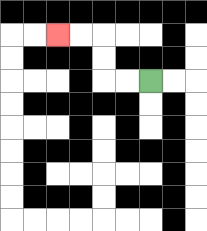{'start': '[6, 3]', 'end': '[2, 1]', 'path_directions': 'L,L,U,U,L,L', 'path_coordinates': '[[6, 3], [5, 3], [4, 3], [4, 2], [4, 1], [3, 1], [2, 1]]'}